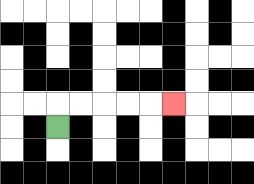{'start': '[2, 5]', 'end': '[7, 4]', 'path_directions': 'U,R,R,R,R,R', 'path_coordinates': '[[2, 5], [2, 4], [3, 4], [4, 4], [5, 4], [6, 4], [7, 4]]'}